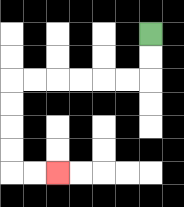{'start': '[6, 1]', 'end': '[2, 7]', 'path_directions': 'D,D,L,L,L,L,L,L,D,D,D,D,R,R', 'path_coordinates': '[[6, 1], [6, 2], [6, 3], [5, 3], [4, 3], [3, 3], [2, 3], [1, 3], [0, 3], [0, 4], [0, 5], [0, 6], [0, 7], [1, 7], [2, 7]]'}